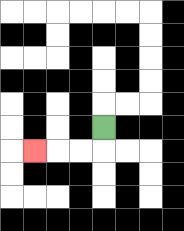{'start': '[4, 5]', 'end': '[1, 6]', 'path_directions': 'D,L,L,L', 'path_coordinates': '[[4, 5], [4, 6], [3, 6], [2, 6], [1, 6]]'}